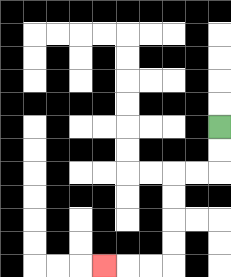{'start': '[9, 5]', 'end': '[4, 11]', 'path_directions': 'D,D,L,L,D,D,D,D,L,L,L', 'path_coordinates': '[[9, 5], [9, 6], [9, 7], [8, 7], [7, 7], [7, 8], [7, 9], [7, 10], [7, 11], [6, 11], [5, 11], [4, 11]]'}